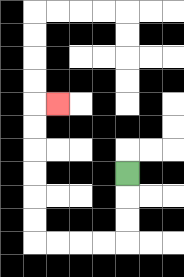{'start': '[5, 7]', 'end': '[2, 4]', 'path_directions': 'D,D,D,L,L,L,L,U,U,U,U,U,U,R', 'path_coordinates': '[[5, 7], [5, 8], [5, 9], [5, 10], [4, 10], [3, 10], [2, 10], [1, 10], [1, 9], [1, 8], [1, 7], [1, 6], [1, 5], [1, 4], [2, 4]]'}